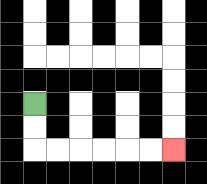{'start': '[1, 4]', 'end': '[7, 6]', 'path_directions': 'D,D,R,R,R,R,R,R', 'path_coordinates': '[[1, 4], [1, 5], [1, 6], [2, 6], [3, 6], [4, 6], [5, 6], [6, 6], [7, 6]]'}